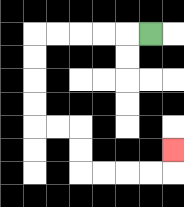{'start': '[6, 1]', 'end': '[7, 6]', 'path_directions': 'L,L,L,L,L,D,D,D,D,R,R,D,D,R,R,R,R,U', 'path_coordinates': '[[6, 1], [5, 1], [4, 1], [3, 1], [2, 1], [1, 1], [1, 2], [1, 3], [1, 4], [1, 5], [2, 5], [3, 5], [3, 6], [3, 7], [4, 7], [5, 7], [6, 7], [7, 7], [7, 6]]'}